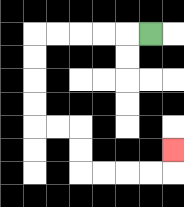{'start': '[6, 1]', 'end': '[7, 6]', 'path_directions': 'L,L,L,L,L,D,D,D,D,R,R,D,D,R,R,R,R,U', 'path_coordinates': '[[6, 1], [5, 1], [4, 1], [3, 1], [2, 1], [1, 1], [1, 2], [1, 3], [1, 4], [1, 5], [2, 5], [3, 5], [3, 6], [3, 7], [4, 7], [5, 7], [6, 7], [7, 7], [7, 6]]'}